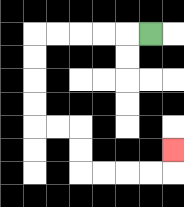{'start': '[6, 1]', 'end': '[7, 6]', 'path_directions': 'L,L,L,L,L,D,D,D,D,R,R,D,D,R,R,R,R,U', 'path_coordinates': '[[6, 1], [5, 1], [4, 1], [3, 1], [2, 1], [1, 1], [1, 2], [1, 3], [1, 4], [1, 5], [2, 5], [3, 5], [3, 6], [3, 7], [4, 7], [5, 7], [6, 7], [7, 7], [7, 6]]'}